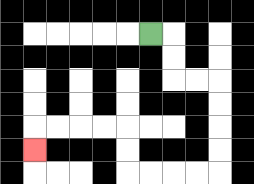{'start': '[6, 1]', 'end': '[1, 6]', 'path_directions': 'R,D,D,R,R,D,D,D,D,L,L,L,L,U,U,L,L,L,L,D', 'path_coordinates': '[[6, 1], [7, 1], [7, 2], [7, 3], [8, 3], [9, 3], [9, 4], [9, 5], [9, 6], [9, 7], [8, 7], [7, 7], [6, 7], [5, 7], [5, 6], [5, 5], [4, 5], [3, 5], [2, 5], [1, 5], [1, 6]]'}